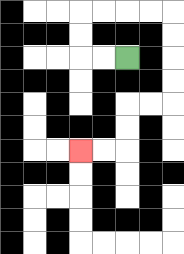{'start': '[5, 2]', 'end': '[3, 6]', 'path_directions': 'L,L,U,U,R,R,R,R,D,D,D,D,L,L,D,D,L,L', 'path_coordinates': '[[5, 2], [4, 2], [3, 2], [3, 1], [3, 0], [4, 0], [5, 0], [6, 0], [7, 0], [7, 1], [7, 2], [7, 3], [7, 4], [6, 4], [5, 4], [5, 5], [5, 6], [4, 6], [3, 6]]'}